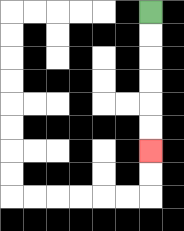{'start': '[6, 0]', 'end': '[6, 6]', 'path_directions': 'D,D,D,D,D,D', 'path_coordinates': '[[6, 0], [6, 1], [6, 2], [6, 3], [6, 4], [6, 5], [6, 6]]'}